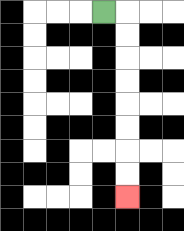{'start': '[4, 0]', 'end': '[5, 8]', 'path_directions': 'R,D,D,D,D,D,D,D,D', 'path_coordinates': '[[4, 0], [5, 0], [5, 1], [5, 2], [5, 3], [5, 4], [5, 5], [5, 6], [5, 7], [5, 8]]'}